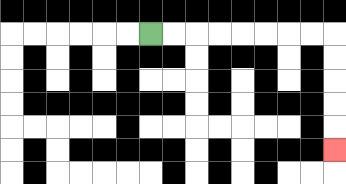{'start': '[6, 1]', 'end': '[14, 6]', 'path_directions': 'R,R,R,R,R,R,R,R,D,D,D,D,D', 'path_coordinates': '[[6, 1], [7, 1], [8, 1], [9, 1], [10, 1], [11, 1], [12, 1], [13, 1], [14, 1], [14, 2], [14, 3], [14, 4], [14, 5], [14, 6]]'}